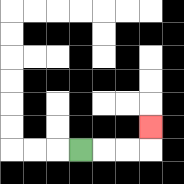{'start': '[3, 6]', 'end': '[6, 5]', 'path_directions': 'R,R,R,U', 'path_coordinates': '[[3, 6], [4, 6], [5, 6], [6, 6], [6, 5]]'}